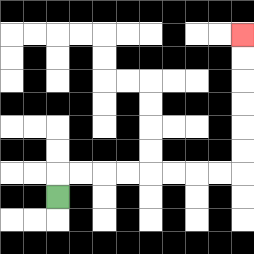{'start': '[2, 8]', 'end': '[10, 1]', 'path_directions': 'U,R,R,R,R,R,R,R,R,U,U,U,U,U,U', 'path_coordinates': '[[2, 8], [2, 7], [3, 7], [4, 7], [5, 7], [6, 7], [7, 7], [8, 7], [9, 7], [10, 7], [10, 6], [10, 5], [10, 4], [10, 3], [10, 2], [10, 1]]'}